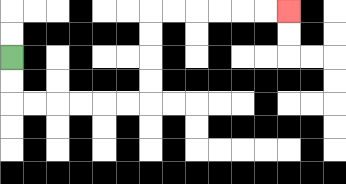{'start': '[0, 2]', 'end': '[12, 0]', 'path_directions': 'D,D,R,R,R,R,R,R,U,U,U,U,R,R,R,R,R,R', 'path_coordinates': '[[0, 2], [0, 3], [0, 4], [1, 4], [2, 4], [3, 4], [4, 4], [5, 4], [6, 4], [6, 3], [6, 2], [6, 1], [6, 0], [7, 0], [8, 0], [9, 0], [10, 0], [11, 0], [12, 0]]'}